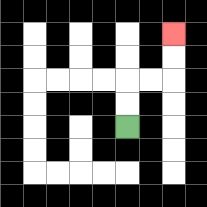{'start': '[5, 5]', 'end': '[7, 1]', 'path_directions': 'U,U,R,R,U,U', 'path_coordinates': '[[5, 5], [5, 4], [5, 3], [6, 3], [7, 3], [7, 2], [7, 1]]'}